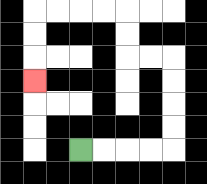{'start': '[3, 6]', 'end': '[1, 3]', 'path_directions': 'R,R,R,R,U,U,U,U,L,L,U,U,L,L,L,L,D,D,D', 'path_coordinates': '[[3, 6], [4, 6], [5, 6], [6, 6], [7, 6], [7, 5], [7, 4], [7, 3], [7, 2], [6, 2], [5, 2], [5, 1], [5, 0], [4, 0], [3, 0], [2, 0], [1, 0], [1, 1], [1, 2], [1, 3]]'}